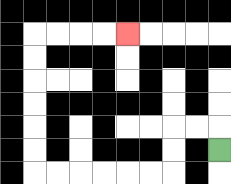{'start': '[9, 6]', 'end': '[5, 1]', 'path_directions': 'U,L,L,D,D,L,L,L,L,L,L,U,U,U,U,U,U,R,R,R,R', 'path_coordinates': '[[9, 6], [9, 5], [8, 5], [7, 5], [7, 6], [7, 7], [6, 7], [5, 7], [4, 7], [3, 7], [2, 7], [1, 7], [1, 6], [1, 5], [1, 4], [1, 3], [1, 2], [1, 1], [2, 1], [3, 1], [4, 1], [5, 1]]'}